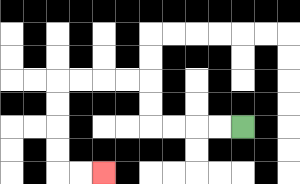{'start': '[10, 5]', 'end': '[4, 7]', 'path_directions': 'L,L,L,L,U,U,L,L,L,L,D,D,D,D,R,R', 'path_coordinates': '[[10, 5], [9, 5], [8, 5], [7, 5], [6, 5], [6, 4], [6, 3], [5, 3], [4, 3], [3, 3], [2, 3], [2, 4], [2, 5], [2, 6], [2, 7], [3, 7], [4, 7]]'}